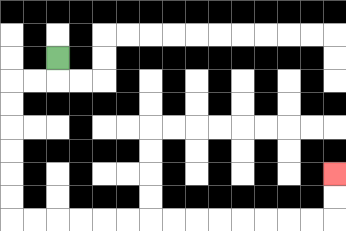{'start': '[2, 2]', 'end': '[14, 7]', 'path_directions': 'D,L,L,D,D,D,D,D,D,R,R,R,R,R,R,R,R,R,R,R,R,R,R,U,U', 'path_coordinates': '[[2, 2], [2, 3], [1, 3], [0, 3], [0, 4], [0, 5], [0, 6], [0, 7], [0, 8], [0, 9], [1, 9], [2, 9], [3, 9], [4, 9], [5, 9], [6, 9], [7, 9], [8, 9], [9, 9], [10, 9], [11, 9], [12, 9], [13, 9], [14, 9], [14, 8], [14, 7]]'}